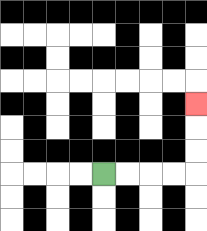{'start': '[4, 7]', 'end': '[8, 4]', 'path_directions': 'R,R,R,R,U,U,U', 'path_coordinates': '[[4, 7], [5, 7], [6, 7], [7, 7], [8, 7], [8, 6], [8, 5], [8, 4]]'}